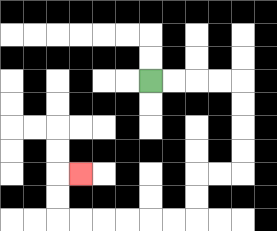{'start': '[6, 3]', 'end': '[3, 7]', 'path_directions': 'R,R,R,R,D,D,D,D,L,L,D,D,L,L,L,L,L,L,U,U,R', 'path_coordinates': '[[6, 3], [7, 3], [8, 3], [9, 3], [10, 3], [10, 4], [10, 5], [10, 6], [10, 7], [9, 7], [8, 7], [8, 8], [8, 9], [7, 9], [6, 9], [5, 9], [4, 9], [3, 9], [2, 9], [2, 8], [2, 7], [3, 7]]'}